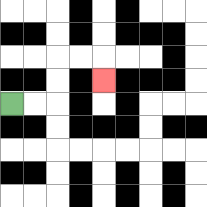{'start': '[0, 4]', 'end': '[4, 3]', 'path_directions': 'R,R,U,U,R,R,D', 'path_coordinates': '[[0, 4], [1, 4], [2, 4], [2, 3], [2, 2], [3, 2], [4, 2], [4, 3]]'}